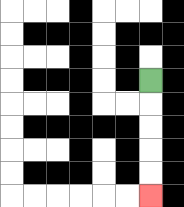{'start': '[6, 3]', 'end': '[6, 8]', 'path_directions': 'D,D,D,D,D', 'path_coordinates': '[[6, 3], [6, 4], [6, 5], [6, 6], [6, 7], [6, 8]]'}